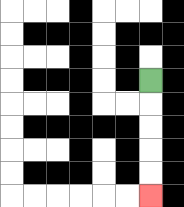{'start': '[6, 3]', 'end': '[6, 8]', 'path_directions': 'D,D,D,D,D', 'path_coordinates': '[[6, 3], [6, 4], [6, 5], [6, 6], [6, 7], [6, 8]]'}